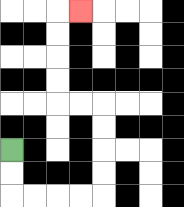{'start': '[0, 6]', 'end': '[3, 0]', 'path_directions': 'D,D,R,R,R,R,U,U,U,U,L,L,U,U,U,U,R', 'path_coordinates': '[[0, 6], [0, 7], [0, 8], [1, 8], [2, 8], [3, 8], [4, 8], [4, 7], [4, 6], [4, 5], [4, 4], [3, 4], [2, 4], [2, 3], [2, 2], [2, 1], [2, 0], [3, 0]]'}